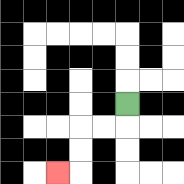{'start': '[5, 4]', 'end': '[2, 7]', 'path_directions': 'D,L,L,D,D,L', 'path_coordinates': '[[5, 4], [5, 5], [4, 5], [3, 5], [3, 6], [3, 7], [2, 7]]'}